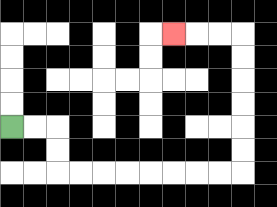{'start': '[0, 5]', 'end': '[7, 1]', 'path_directions': 'R,R,D,D,R,R,R,R,R,R,R,R,U,U,U,U,U,U,L,L,L', 'path_coordinates': '[[0, 5], [1, 5], [2, 5], [2, 6], [2, 7], [3, 7], [4, 7], [5, 7], [6, 7], [7, 7], [8, 7], [9, 7], [10, 7], [10, 6], [10, 5], [10, 4], [10, 3], [10, 2], [10, 1], [9, 1], [8, 1], [7, 1]]'}